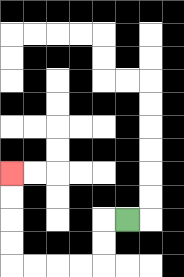{'start': '[5, 9]', 'end': '[0, 7]', 'path_directions': 'L,D,D,L,L,L,L,U,U,U,U', 'path_coordinates': '[[5, 9], [4, 9], [4, 10], [4, 11], [3, 11], [2, 11], [1, 11], [0, 11], [0, 10], [0, 9], [0, 8], [0, 7]]'}